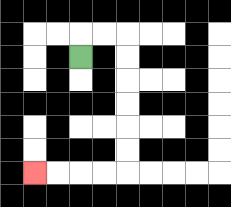{'start': '[3, 2]', 'end': '[1, 7]', 'path_directions': 'U,R,R,D,D,D,D,D,D,L,L,L,L', 'path_coordinates': '[[3, 2], [3, 1], [4, 1], [5, 1], [5, 2], [5, 3], [5, 4], [5, 5], [5, 6], [5, 7], [4, 7], [3, 7], [2, 7], [1, 7]]'}